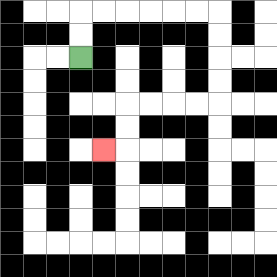{'start': '[3, 2]', 'end': '[4, 6]', 'path_directions': 'U,U,R,R,R,R,R,R,D,D,D,D,L,L,L,L,D,D,L', 'path_coordinates': '[[3, 2], [3, 1], [3, 0], [4, 0], [5, 0], [6, 0], [7, 0], [8, 0], [9, 0], [9, 1], [9, 2], [9, 3], [9, 4], [8, 4], [7, 4], [6, 4], [5, 4], [5, 5], [5, 6], [4, 6]]'}